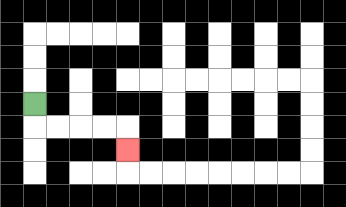{'start': '[1, 4]', 'end': '[5, 6]', 'path_directions': 'D,R,R,R,R,D', 'path_coordinates': '[[1, 4], [1, 5], [2, 5], [3, 5], [4, 5], [5, 5], [5, 6]]'}